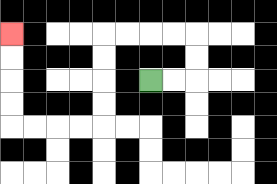{'start': '[6, 3]', 'end': '[0, 1]', 'path_directions': 'R,R,U,U,L,L,L,L,D,D,D,D,L,L,L,L,U,U,U,U', 'path_coordinates': '[[6, 3], [7, 3], [8, 3], [8, 2], [8, 1], [7, 1], [6, 1], [5, 1], [4, 1], [4, 2], [4, 3], [4, 4], [4, 5], [3, 5], [2, 5], [1, 5], [0, 5], [0, 4], [0, 3], [0, 2], [0, 1]]'}